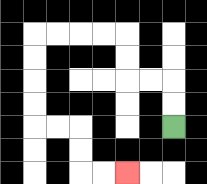{'start': '[7, 5]', 'end': '[5, 7]', 'path_directions': 'U,U,L,L,U,U,L,L,L,L,D,D,D,D,R,R,D,D,R,R', 'path_coordinates': '[[7, 5], [7, 4], [7, 3], [6, 3], [5, 3], [5, 2], [5, 1], [4, 1], [3, 1], [2, 1], [1, 1], [1, 2], [1, 3], [1, 4], [1, 5], [2, 5], [3, 5], [3, 6], [3, 7], [4, 7], [5, 7]]'}